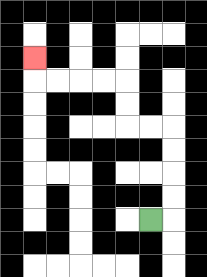{'start': '[6, 9]', 'end': '[1, 2]', 'path_directions': 'R,U,U,U,U,L,L,U,U,L,L,L,L,U', 'path_coordinates': '[[6, 9], [7, 9], [7, 8], [7, 7], [7, 6], [7, 5], [6, 5], [5, 5], [5, 4], [5, 3], [4, 3], [3, 3], [2, 3], [1, 3], [1, 2]]'}